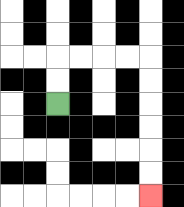{'start': '[2, 4]', 'end': '[6, 8]', 'path_directions': 'U,U,R,R,R,R,D,D,D,D,D,D', 'path_coordinates': '[[2, 4], [2, 3], [2, 2], [3, 2], [4, 2], [5, 2], [6, 2], [6, 3], [6, 4], [6, 5], [6, 6], [6, 7], [6, 8]]'}